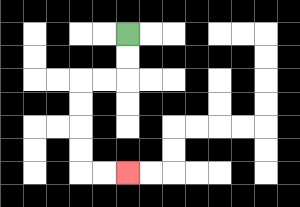{'start': '[5, 1]', 'end': '[5, 7]', 'path_directions': 'D,D,L,L,D,D,D,D,R,R', 'path_coordinates': '[[5, 1], [5, 2], [5, 3], [4, 3], [3, 3], [3, 4], [3, 5], [3, 6], [3, 7], [4, 7], [5, 7]]'}